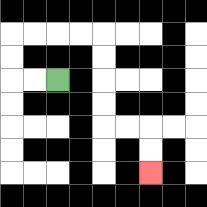{'start': '[2, 3]', 'end': '[6, 7]', 'path_directions': 'L,L,U,U,R,R,R,R,D,D,D,D,R,R,D,D', 'path_coordinates': '[[2, 3], [1, 3], [0, 3], [0, 2], [0, 1], [1, 1], [2, 1], [3, 1], [4, 1], [4, 2], [4, 3], [4, 4], [4, 5], [5, 5], [6, 5], [6, 6], [6, 7]]'}